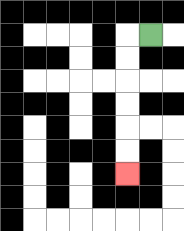{'start': '[6, 1]', 'end': '[5, 7]', 'path_directions': 'L,D,D,D,D,D,D', 'path_coordinates': '[[6, 1], [5, 1], [5, 2], [5, 3], [5, 4], [5, 5], [5, 6], [5, 7]]'}